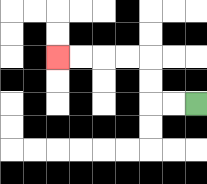{'start': '[8, 4]', 'end': '[2, 2]', 'path_directions': 'L,L,U,U,L,L,L,L', 'path_coordinates': '[[8, 4], [7, 4], [6, 4], [6, 3], [6, 2], [5, 2], [4, 2], [3, 2], [2, 2]]'}